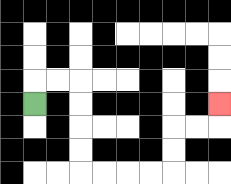{'start': '[1, 4]', 'end': '[9, 4]', 'path_directions': 'U,R,R,D,D,D,D,R,R,R,R,U,U,R,R,U', 'path_coordinates': '[[1, 4], [1, 3], [2, 3], [3, 3], [3, 4], [3, 5], [3, 6], [3, 7], [4, 7], [5, 7], [6, 7], [7, 7], [7, 6], [7, 5], [8, 5], [9, 5], [9, 4]]'}